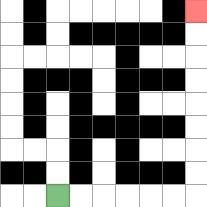{'start': '[2, 8]', 'end': '[8, 0]', 'path_directions': 'R,R,R,R,R,R,U,U,U,U,U,U,U,U', 'path_coordinates': '[[2, 8], [3, 8], [4, 8], [5, 8], [6, 8], [7, 8], [8, 8], [8, 7], [8, 6], [8, 5], [8, 4], [8, 3], [8, 2], [8, 1], [8, 0]]'}